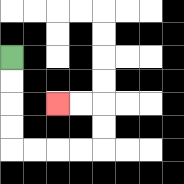{'start': '[0, 2]', 'end': '[2, 4]', 'path_directions': 'D,D,D,D,R,R,R,R,U,U,L,L', 'path_coordinates': '[[0, 2], [0, 3], [0, 4], [0, 5], [0, 6], [1, 6], [2, 6], [3, 6], [4, 6], [4, 5], [4, 4], [3, 4], [2, 4]]'}